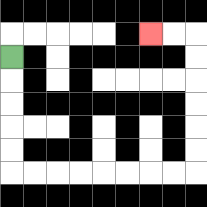{'start': '[0, 2]', 'end': '[6, 1]', 'path_directions': 'D,D,D,D,D,R,R,R,R,R,R,R,R,U,U,U,U,U,U,L,L', 'path_coordinates': '[[0, 2], [0, 3], [0, 4], [0, 5], [0, 6], [0, 7], [1, 7], [2, 7], [3, 7], [4, 7], [5, 7], [6, 7], [7, 7], [8, 7], [8, 6], [8, 5], [8, 4], [8, 3], [8, 2], [8, 1], [7, 1], [6, 1]]'}